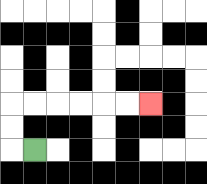{'start': '[1, 6]', 'end': '[6, 4]', 'path_directions': 'L,U,U,R,R,R,R,R,R', 'path_coordinates': '[[1, 6], [0, 6], [0, 5], [0, 4], [1, 4], [2, 4], [3, 4], [4, 4], [5, 4], [6, 4]]'}